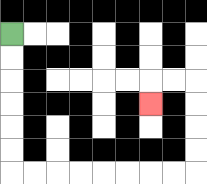{'start': '[0, 1]', 'end': '[6, 4]', 'path_directions': 'D,D,D,D,D,D,R,R,R,R,R,R,R,R,U,U,U,U,L,L,D', 'path_coordinates': '[[0, 1], [0, 2], [0, 3], [0, 4], [0, 5], [0, 6], [0, 7], [1, 7], [2, 7], [3, 7], [4, 7], [5, 7], [6, 7], [7, 7], [8, 7], [8, 6], [8, 5], [8, 4], [8, 3], [7, 3], [6, 3], [6, 4]]'}